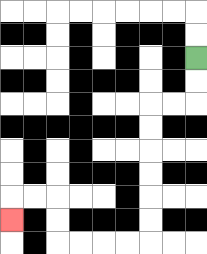{'start': '[8, 2]', 'end': '[0, 9]', 'path_directions': 'D,D,L,L,D,D,D,D,D,D,L,L,L,L,U,U,L,L,D', 'path_coordinates': '[[8, 2], [8, 3], [8, 4], [7, 4], [6, 4], [6, 5], [6, 6], [6, 7], [6, 8], [6, 9], [6, 10], [5, 10], [4, 10], [3, 10], [2, 10], [2, 9], [2, 8], [1, 8], [0, 8], [0, 9]]'}